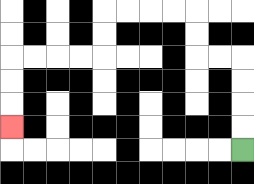{'start': '[10, 6]', 'end': '[0, 5]', 'path_directions': 'U,U,U,U,L,L,U,U,L,L,L,L,D,D,L,L,L,L,D,D,D', 'path_coordinates': '[[10, 6], [10, 5], [10, 4], [10, 3], [10, 2], [9, 2], [8, 2], [8, 1], [8, 0], [7, 0], [6, 0], [5, 0], [4, 0], [4, 1], [4, 2], [3, 2], [2, 2], [1, 2], [0, 2], [0, 3], [0, 4], [0, 5]]'}